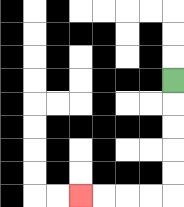{'start': '[7, 3]', 'end': '[3, 8]', 'path_directions': 'D,D,D,D,D,L,L,L,L', 'path_coordinates': '[[7, 3], [7, 4], [7, 5], [7, 6], [7, 7], [7, 8], [6, 8], [5, 8], [4, 8], [3, 8]]'}